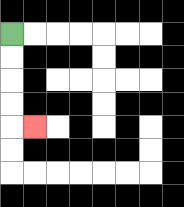{'start': '[0, 1]', 'end': '[1, 5]', 'path_directions': 'D,D,D,D,R', 'path_coordinates': '[[0, 1], [0, 2], [0, 3], [0, 4], [0, 5], [1, 5]]'}